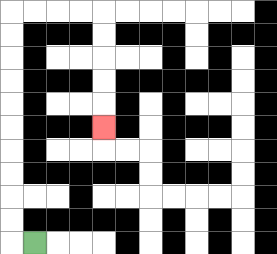{'start': '[1, 10]', 'end': '[4, 5]', 'path_directions': 'L,U,U,U,U,U,U,U,U,U,U,R,R,R,R,D,D,D,D,D', 'path_coordinates': '[[1, 10], [0, 10], [0, 9], [0, 8], [0, 7], [0, 6], [0, 5], [0, 4], [0, 3], [0, 2], [0, 1], [0, 0], [1, 0], [2, 0], [3, 0], [4, 0], [4, 1], [4, 2], [4, 3], [4, 4], [4, 5]]'}